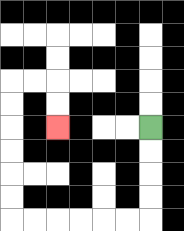{'start': '[6, 5]', 'end': '[2, 5]', 'path_directions': 'D,D,D,D,L,L,L,L,L,L,U,U,U,U,U,U,R,R,D,D', 'path_coordinates': '[[6, 5], [6, 6], [6, 7], [6, 8], [6, 9], [5, 9], [4, 9], [3, 9], [2, 9], [1, 9], [0, 9], [0, 8], [0, 7], [0, 6], [0, 5], [0, 4], [0, 3], [1, 3], [2, 3], [2, 4], [2, 5]]'}